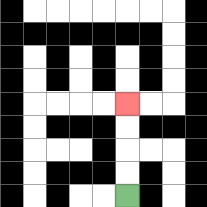{'start': '[5, 8]', 'end': '[5, 4]', 'path_directions': 'U,U,U,U', 'path_coordinates': '[[5, 8], [5, 7], [5, 6], [5, 5], [5, 4]]'}